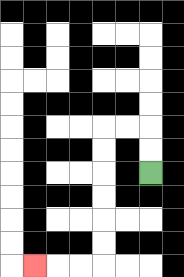{'start': '[6, 7]', 'end': '[1, 11]', 'path_directions': 'U,U,L,L,D,D,D,D,D,D,L,L,L', 'path_coordinates': '[[6, 7], [6, 6], [6, 5], [5, 5], [4, 5], [4, 6], [4, 7], [4, 8], [4, 9], [4, 10], [4, 11], [3, 11], [2, 11], [1, 11]]'}